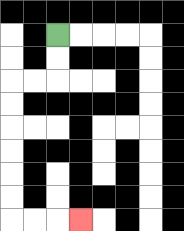{'start': '[2, 1]', 'end': '[3, 9]', 'path_directions': 'D,D,L,L,D,D,D,D,D,D,R,R,R', 'path_coordinates': '[[2, 1], [2, 2], [2, 3], [1, 3], [0, 3], [0, 4], [0, 5], [0, 6], [0, 7], [0, 8], [0, 9], [1, 9], [2, 9], [3, 9]]'}